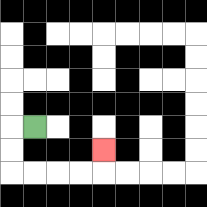{'start': '[1, 5]', 'end': '[4, 6]', 'path_directions': 'L,D,D,R,R,R,R,U', 'path_coordinates': '[[1, 5], [0, 5], [0, 6], [0, 7], [1, 7], [2, 7], [3, 7], [4, 7], [4, 6]]'}